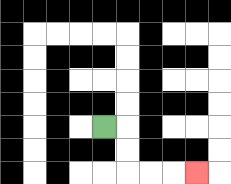{'start': '[4, 5]', 'end': '[8, 7]', 'path_directions': 'R,D,D,R,R,R', 'path_coordinates': '[[4, 5], [5, 5], [5, 6], [5, 7], [6, 7], [7, 7], [8, 7]]'}